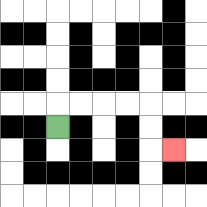{'start': '[2, 5]', 'end': '[7, 6]', 'path_directions': 'U,R,R,R,R,D,D,R', 'path_coordinates': '[[2, 5], [2, 4], [3, 4], [4, 4], [5, 4], [6, 4], [6, 5], [6, 6], [7, 6]]'}